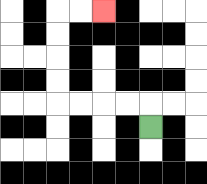{'start': '[6, 5]', 'end': '[4, 0]', 'path_directions': 'U,L,L,L,L,U,U,U,U,R,R', 'path_coordinates': '[[6, 5], [6, 4], [5, 4], [4, 4], [3, 4], [2, 4], [2, 3], [2, 2], [2, 1], [2, 0], [3, 0], [4, 0]]'}